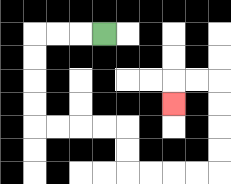{'start': '[4, 1]', 'end': '[7, 4]', 'path_directions': 'L,L,L,D,D,D,D,R,R,R,R,D,D,R,R,R,R,U,U,U,U,L,L,D', 'path_coordinates': '[[4, 1], [3, 1], [2, 1], [1, 1], [1, 2], [1, 3], [1, 4], [1, 5], [2, 5], [3, 5], [4, 5], [5, 5], [5, 6], [5, 7], [6, 7], [7, 7], [8, 7], [9, 7], [9, 6], [9, 5], [9, 4], [9, 3], [8, 3], [7, 3], [7, 4]]'}